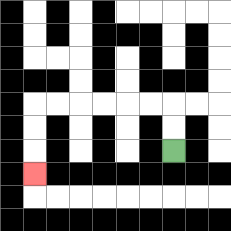{'start': '[7, 6]', 'end': '[1, 7]', 'path_directions': 'U,U,L,L,L,L,L,L,D,D,D', 'path_coordinates': '[[7, 6], [7, 5], [7, 4], [6, 4], [5, 4], [4, 4], [3, 4], [2, 4], [1, 4], [1, 5], [1, 6], [1, 7]]'}